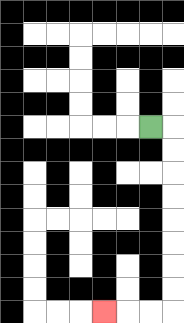{'start': '[6, 5]', 'end': '[4, 13]', 'path_directions': 'R,D,D,D,D,D,D,D,D,L,L,L', 'path_coordinates': '[[6, 5], [7, 5], [7, 6], [7, 7], [7, 8], [7, 9], [7, 10], [7, 11], [7, 12], [7, 13], [6, 13], [5, 13], [4, 13]]'}